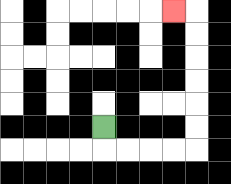{'start': '[4, 5]', 'end': '[7, 0]', 'path_directions': 'D,R,R,R,R,U,U,U,U,U,U,L', 'path_coordinates': '[[4, 5], [4, 6], [5, 6], [6, 6], [7, 6], [8, 6], [8, 5], [8, 4], [8, 3], [8, 2], [8, 1], [8, 0], [7, 0]]'}